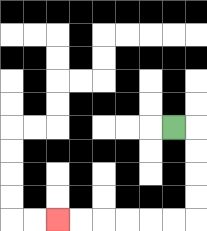{'start': '[7, 5]', 'end': '[2, 9]', 'path_directions': 'R,D,D,D,D,L,L,L,L,L,L', 'path_coordinates': '[[7, 5], [8, 5], [8, 6], [8, 7], [8, 8], [8, 9], [7, 9], [6, 9], [5, 9], [4, 9], [3, 9], [2, 9]]'}